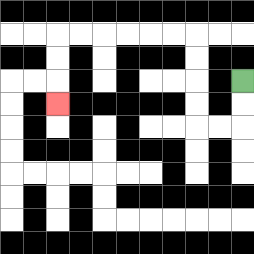{'start': '[10, 3]', 'end': '[2, 4]', 'path_directions': 'D,D,L,L,U,U,U,U,L,L,L,L,L,L,D,D,D', 'path_coordinates': '[[10, 3], [10, 4], [10, 5], [9, 5], [8, 5], [8, 4], [8, 3], [8, 2], [8, 1], [7, 1], [6, 1], [5, 1], [4, 1], [3, 1], [2, 1], [2, 2], [2, 3], [2, 4]]'}